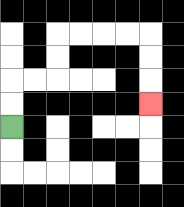{'start': '[0, 5]', 'end': '[6, 4]', 'path_directions': 'U,U,R,R,U,U,R,R,R,R,D,D,D', 'path_coordinates': '[[0, 5], [0, 4], [0, 3], [1, 3], [2, 3], [2, 2], [2, 1], [3, 1], [4, 1], [5, 1], [6, 1], [6, 2], [6, 3], [6, 4]]'}